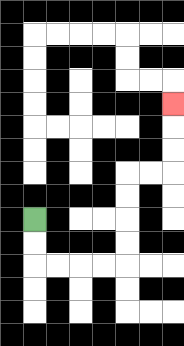{'start': '[1, 9]', 'end': '[7, 4]', 'path_directions': 'D,D,R,R,R,R,U,U,U,U,R,R,U,U,U', 'path_coordinates': '[[1, 9], [1, 10], [1, 11], [2, 11], [3, 11], [4, 11], [5, 11], [5, 10], [5, 9], [5, 8], [5, 7], [6, 7], [7, 7], [7, 6], [7, 5], [7, 4]]'}